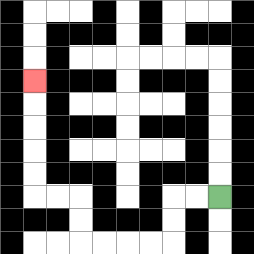{'start': '[9, 8]', 'end': '[1, 3]', 'path_directions': 'L,L,D,D,L,L,L,L,U,U,L,L,U,U,U,U,U', 'path_coordinates': '[[9, 8], [8, 8], [7, 8], [7, 9], [7, 10], [6, 10], [5, 10], [4, 10], [3, 10], [3, 9], [3, 8], [2, 8], [1, 8], [1, 7], [1, 6], [1, 5], [1, 4], [1, 3]]'}